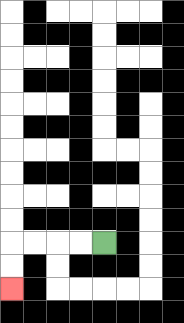{'start': '[4, 10]', 'end': '[0, 12]', 'path_directions': 'L,L,L,L,D,D', 'path_coordinates': '[[4, 10], [3, 10], [2, 10], [1, 10], [0, 10], [0, 11], [0, 12]]'}